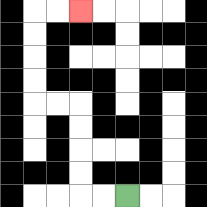{'start': '[5, 8]', 'end': '[3, 0]', 'path_directions': 'L,L,U,U,U,U,L,L,U,U,U,U,R,R', 'path_coordinates': '[[5, 8], [4, 8], [3, 8], [3, 7], [3, 6], [3, 5], [3, 4], [2, 4], [1, 4], [1, 3], [1, 2], [1, 1], [1, 0], [2, 0], [3, 0]]'}